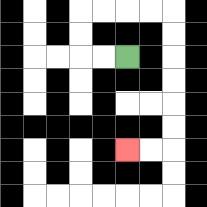{'start': '[5, 2]', 'end': '[5, 6]', 'path_directions': 'L,L,U,U,R,R,R,R,D,D,D,D,D,D,L,L', 'path_coordinates': '[[5, 2], [4, 2], [3, 2], [3, 1], [3, 0], [4, 0], [5, 0], [6, 0], [7, 0], [7, 1], [7, 2], [7, 3], [7, 4], [7, 5], [7, 6], [6, 6], [5, 6]]'}